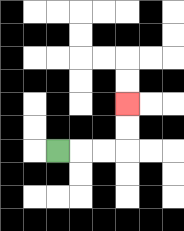{'start': '[2, 6]', 'end': '[5, 4]', 'path_directions': 'R,R,R,U,U', 'path_coordinates': '[[2, 6], [3, 6], [4, 6], [5, 6], [5, 5], [5, 4]]'}